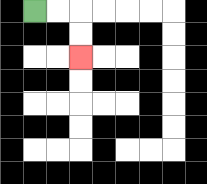{'start': '[1, 0]', 'end': '[3, 2]', 'path_directions': 'R,R,D,D', 'path_coordinates': '[[1, 0], [2, 0], [3, 0], [3, 1], [3, 2]]'}